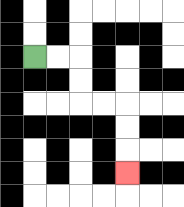{'start': '[1, 2]', 'end': '[5, 7]', 'path_directions': 'R,R,D,D,R,R,D,D,D', 'path_coordinates': '[[1, 2], [2, 2], [3, 2], [3, 3], [3, 4], [4, 4], [5, 4], [5, 5], [5, 6], [5, 7]]'}